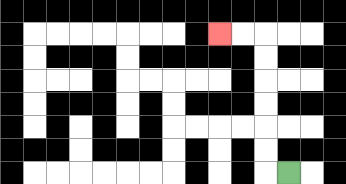{'start': '[12, 7]', 'end': '[9, 1]', 'path_directions': 'L,U,U,U,U,U,U,L,L', 'path_coordinates': '[[12, 7], [11, 7], [11, 6], [11, 5], [11, 4], [11, 3], [11, 2], [11, 1], [10, 1], [9, 1]]'}